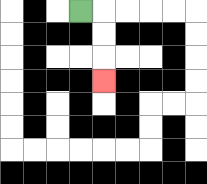{'start': '[3, 0]', 'end': '[4, 3]', 'path_directions': 'R,D,D,D', 'path_coordinates': '[[3, 0], [4, 0], [4, 1], [4, 2], [4, 3]]'}